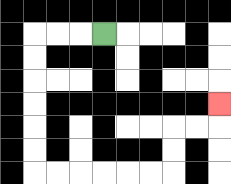{'start': '[4, 1]', 'end': '[9, 4]', 'path_directions': 'L,L,L,D,D,D,D,D,D,R,R,R,R,R,R,U,U,R,R,U', 'path_coordinates': '[[4, 1], [3, 1], [2, 1], [1, 1], [1, 2], [1, 3], [1, 4], [1, 5], [1, 6], [1, 7], [2, 7], [3, 7], [4, 7], [5, 7], [6, 7], [7, 7], [7, 6], [7, 5], [8, 5], [9, 5], [9, 4]]'}